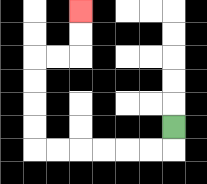{'start': '[7, 5]', 'end': '[3, 0]', 'path_directions': 'D,L,L,L,L,L,L,U,U,U,U,R,R,U,U', 'path_coordinates': '[[7, 5], [7, 6], [6, 6], [5, 6], [4, 6], [3, 6], [2, 6], [1, 6], [1, 5], [1, 4], [1, 3], [1, 2], [2, 2], [3, 2], [3, 1], [3, 0]]'}